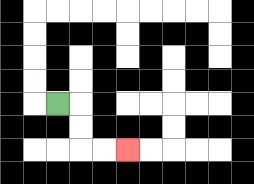{'start': '[2, 4]', 'end': '[5, 6]', 'path_directions': 'R,D,D,R,R', 'path_coordinates': '[[2, 4], [3, 4], [3, 5], [3, 6], [4, 6], [5, 6]]'}